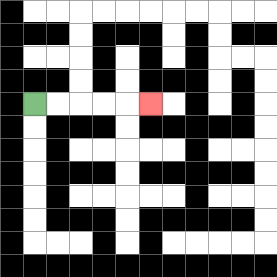{'start': '[1, 4]', 'end': '[6, 4]', 'path_directions': 'R,R,R,R,R', 'path_coordinates': '[[1, 4], [2, 4], [3, 4], [4, 4], [5, 4], [6, 4]]'}